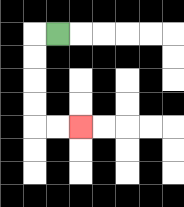{'start': '[2, 1]', 'end': '[3, 5]', 'path_directions': 'L,D,D,D,D,R,R', 'path_coordinates': '[[2, 1], [1, 1], [1, 2], [1, 3], [1, 4], [1, 5], [2, 5], [3, 5]]'}